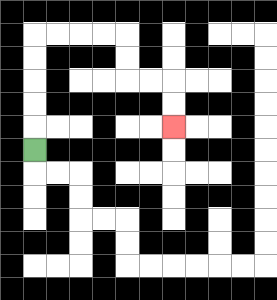{'start': '[1, 6]', 'end': '[7, 5]', 'path_directions': 'U,U,U,U,U,R,R,R,R,D,D,R,R,D,D', 'path_coordinates': '[[1, 6], [1, 5], [1, 4], [1, 3], [1, 2], [1, 1], [2, 1], [3, 1], [4, 1], [5, 1], [5, 2], [5, 3], [6, 3], [7, 3], [7, 4], [7, 5]]'}